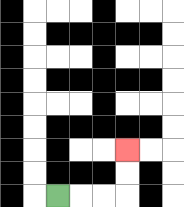{'start': '[2, 8]', 'end': '[5, 6]', 'path_directions': 'R,R,R,U,U', 'path_coordinates': '[[2, 8], [3, 8], [4, 8], [5, 8], [5, 7], [5, 6]]'}